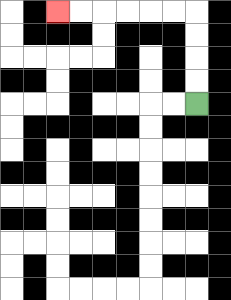{'start': '[8, 4]', 'end': '[2, 0]', 'path_directions': 'U,U,U,U,L,L,L,L,L,L', 'path_coordinates': '[[8, 4], [8, 3], [8, 2], [8, 1], [8, 0], [7, 0], [6, 0], [5, 0], [4, 0], [3, 0], [2, 0]]'}